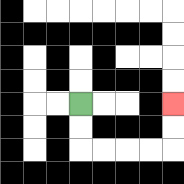{'start': '[3, 4]', 'end': '[7, 4]', 'path_directions': 'D,D,R,R,R,R,U,U', 'path_coordinates': '[[3, 4], [3, 5], [3, 6], [4, 6], [5, 6], [6, 6], [7, 6], [7, 5], [7, 4]]'}